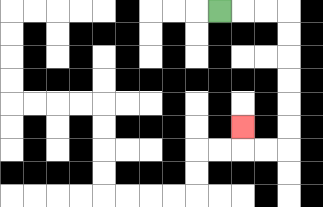{'start': '[9, 0]', 'end': '[10, 5]', 'path_directions': 'R,R,R,D,D,D,D,D,D,L,L,U', 'path_coordinates': '[[9, 0], [10, 0], [11, 0], [12, 0], [12, 1], [12, 2], [12, 3], [12, 4], [12, 5], [12, 6], [11, 6], [10, 6], [10, 5]]'}